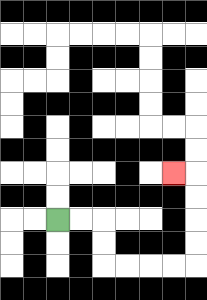{'start': '[2, 9]', 'end': '[7, 7]', 'path_directions': 'R,R,D,D,R,R,R,R,U,U,U,U,L', 'path_coordinates': '[[2, 9], [3, 9], [4, 9], [4, 10], [4, 11], [5, 11], [6, 11], [7, 11], [8, 11], [8, 10], [8, 9], [8, 8], [8, 7], [7, 7]]'}